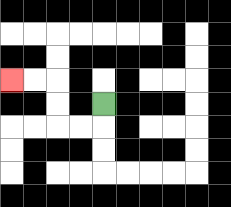{'start': '[4, 4]', 'end': '[0, 3]', 'path_directions': 'D,L,L,U,U,L,L', 'path_coordinates': '[[4, 4], [4, 5], [3, 5], [2, 5], [2, 4], [2, 3], [1, 3], [0, 3]]'}